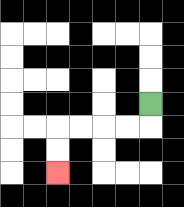{'start': '[6, 4]', 'end': '[2, 7]', 'path_directions': 'D,L,L,L,L,D,D', 'path_coordinates': '[[6, 4], [6, 5], [5, 5], [4, 5], [3, 5], [2, 5], [2, 6], [2, 7]]'}